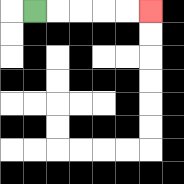{'start': '[1, 0]', 'end': '[6, 0]', 'path_directions': 'R,R,R,R,R', 'path_coordinates': '[[1, 0], [2, 0], [3, 0], [4, 0], [5, 0], [6, 0]]'}